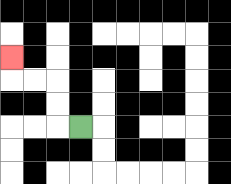{'start': '[3, 5]', 'end': '[0, 2]', 'path_directions': 'L,U,U,L,L,U', 'path_coordinates': '[[3, 5], [2, 5], [2, 4], [2, 3], [1, 3], [0, 3], [0, 2]]'}